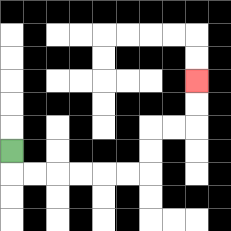{'start': '[0, 6]', 'end': '[8, 3]', 'path_directions': 'D,R,R,R,R,R,R,U,U,R,R,U,U', 'path_coordinates': '[[0, 6], [0, 7], [1, 7], [2, 7], [3, 7], [4, 7], [5, 7], [6, 7], [6, 6], [6, 5], [7, 5], [8, 5], [8, 4], [8, 3]]'}